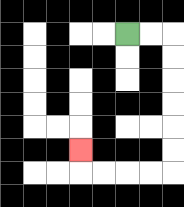{'start': '[5, 1]', 'end': '[3, 6]', 'path_directions': 'R,R,D,D,D,D,D,D,L,L,L,L,U', 'path_coordinates': '[[5, 1], [6, 1], [7, 1], [7, 2], [7, 3], [7, 4], [7, 5], [7, 6], [7, 7], [6, 7], [5, 7], [4, 7], [3, 7], [3, 6]]'}